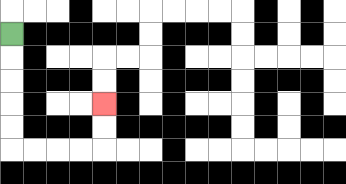{'start': '[0, 1]', 'end': '[4, 4]', 'path_directions': 'D,D,D,D,D,R,R,R,R,U,U', 'path_coordinates': '[[0, 1], [0, 2], [0, 3], [0, 4], [0, 5], [0, 6], [1, 6], [2, 6], [3, 6], [4, 6], [4, 5], [4, 4]]'}